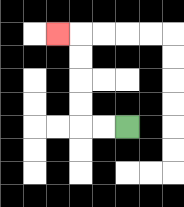{'start': '[5, 5]', 'end': '[2, 1]', 'path_directions': 'L,L,U,U,U,U,L', 'path_coordinates': '[[5, 5], [4, 5], [3, 5], [3, 4], [3, 3], [3, 2], [3, 1], [2, 1]]'}